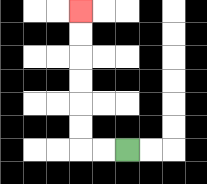{'start': '[5, 6]', 'end': '[3, 0]', 'path_directions': 'L,L,U,U,U,U,U,U', 'path_coordinates': '[[5, 6], [4, 6], [3, 6], [3, 5], [3, 4], [3, 3], [3, 2], [3, 1], [3, 0]]'}